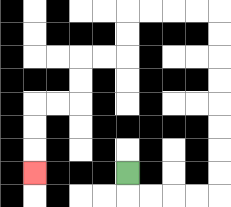{'start': '[5, 7]', 'end': '[1, 7]', 'path_directions': 'D,R,R,R,R,U,U,U,U,U,U,U,U,L,L,L,L,D,D,L,L,D,D,L,L,D,D,D', 'path_coordinates': '[[5, 7], [5, 8], [6, 8], [7, 8], [8, 8], [9, 8], [9, 7], [9, 6], [9, 5], [9, 4], [9, 3], [9, 2], [9, 1], [9, 0], [8, 0], [7, 0], [6, 0], [5, 0], [5, 1], [5, 2], [4, 2], [3, 2], [3, 3], [3, 4], [2, 4], [1, 4], [1, 5], [1, 6], [1, 7]]'}